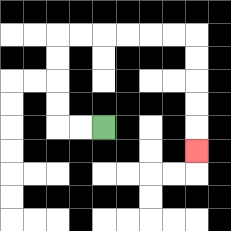{'start': '[4, 5]', 'end': '[8, 6]', 'path_directions': 'L,L,U,U,U,U,R,R,R,R,R,R,D,D,D,D,D', 'path_coordinates': '[[4, 5], [3, 5], [2, 5], [2, 4], [2, 3], [2, 2], [2, 1], [3, 1], [4, 1], [5, 1], [6, 1], [7, 1], [8, 1], [8, 2], [8, 3], [8, 4], [8, 5], [8, 6]]'}